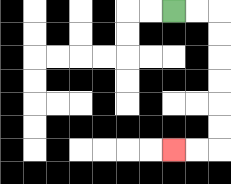{'start': '[7, 0]', 'end': '[7, 6]', 'path_directions': 'R,R,D,D,D,D,D,D,L,L', 'path_coordinates': '[[7, 0], [8, 0], [9, 0], [9, 1], [9, 2], [9, 3], [9, 4], [9, 5], [9, 6], [8, 6], [7, 6]]'}